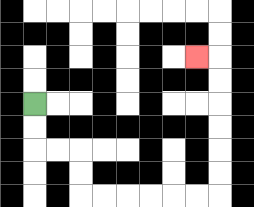{'start': '[1, 4]', 'end': '[8, 2]', 'path_directions': 'D,D,R,R,D,D,R,R,R,R,R,R,U,U,U,U,U,U,L', 'path_coordinates': '[[1, 4], [1, 5], [1, 6], [2, 6], [3, 6], [3, 7], [3, 8], [4, 8], [5, 8], [6, 8], [7, 8], [8, 8], [9, 8], [9, 7], [9, 6], [9, 5], [9, 4], [9, 3], [9, 2], [8, 2]]'}